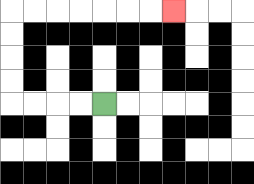{'start': '[4, 4]', 'end': '[7, 0]', 'path_directions': 'L,L,L,L,U,U,U,U,R,R,R,R,R,R,R', 'path_coordinates': '[[4, 4], [3, 4], [2, 4], [1, 4], [0, 4], [0, 3], [0, 2], [0, 1], [0, 0], [1, 0], [2, 0], [3, 0], [4, 0], [5, 0], [6, 0], [7, 0]]'}